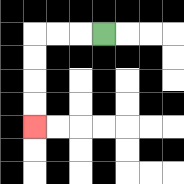{'start': '[4, 1]', 'end': '[1, 5]', 'path_directions': 'L,L,L,D,D,D,D', 'path_coordinates': '[[4, 1], [3, 1], [2, 1], [1, 1], [1, 2], [1, 3], [1, 4], [1, 5]]'}